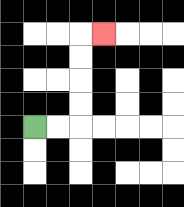{'start': '[1, 5]', 'end': '[4, 1]', 'path_directions': 'R,R,U,U,U,U,R', 'path_coordinates': '[[1, 5], [2, 5], [3, 5], [3, 4], [3, 3], [3, 2], [3, 1], [4, 1]]'}